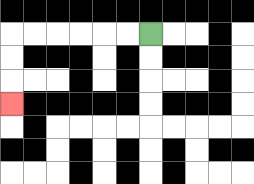{'start': '[6, 1]', 'end': '[0, 4]', 'path_directions': 'L,L,L,L,L,L,D,D,D', 'path_coordinates': '[[6, 1], [5, 1], [4, 1], [3, 1], [2, 1], [1, 1], [0, 1], [0, 2], [0, 3], [0, 4]]'}